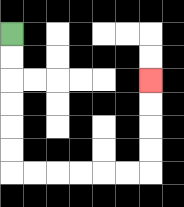{'start': '[0, 1]', 'end': '[6, 3]', 'path_directions': 'D,D,D,D,D,D,R,R,R,R,R,R,U,U,U,U', 'path_coordinates': '[[0, 1], [0, 2], [0, 3], [0, 4], [0, 5], [0, 6], [0, 7], [1, 7], [2, 7], [3, 7], [4, 7], [5, 7], [6, 7], [6, 6], [6, 5], [6, 4], [6, 3]]'}